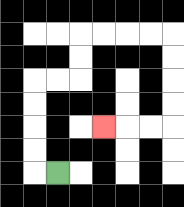{'start': '[2, 7]', 'end': '[4, 5]', 'path_directions': 'L,U,U,U,U,R,R,U,U,R,R,R,R,D,D,D,D,L,L,L', 'path_coordinates': '[[2, 7], [1, 7], [1, 6], [1, 5], [1, 4], [1, 3], [2, 3], [3, 3], [3, 2], [3, 1], [4, 1], [5, 1], [6, 1], [7, 1], [7, 2], [7, 3], [7, 4], [7, 5], [6, 5], [5, 5], [4, 5]]'}